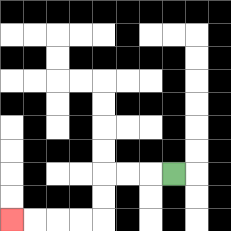{'start': '[7, 7]', 'end': '[0, 9]', 'path_directions': 'L,L,L,D,D,L,L,L,L', 'path_coordinates': '[[7, 7], [6, 7], [5, 7], [4, 7], [4, 8], [4, 9], [3, 9], [2, 9], [1, 9], [0, 9]]'}